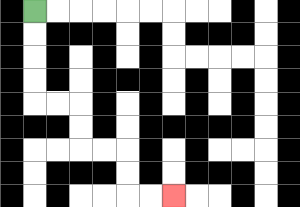{'start': '[1, 0]', 'end': '[7, 8]', 'path_directions': 'D,D,D,D,R,R,D,D,R,R,D,D,R,R', 'path_coordinates': '[[1, 0], [1, 1], [1, 2], [1, 3], [1, 4], [2, 4], [3, 4], [3, 5], [3, 6], [4, 6], [5, 6], [5, 7], [5, 8], [6, 8], [7, 8]]'}